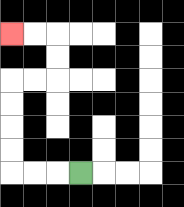{'start': '[3, 7]', 'end': '[0, 1]', 'path_directions': 'L,L,L,U,U,U,U,R,R,U,U,L,L', 'path_coordinates': '[[3, 7], [2, 7], [1, 7], [0, 7], [0, 6], [0, 5], [0, 4], [0, 3], [1, 3], [2, 3], [2, 2], [2, 1], [1, 1], [0, 1]]'}